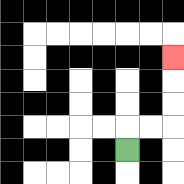{'start': '[5, 6]', 'end': '[7, 2]', 'path_directions': 'U,R,R,U,U,U', 'path_coordinates': '[[5, 6], [5, 5], [6, 5], [7, 5], [7, 4], [7, 3], [7, 2]]'}